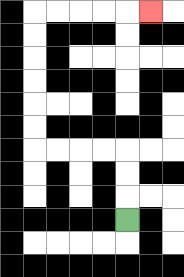{'start': '[5, 9]', 'end': '[6, 0]', 'path_directions': 'U,U,U,L,L,L,L,U,U,U,U,U,U,R,R,R,R,R', 'path_coordinates': '[[5, 9], [5, 8], [5, 7], [5, 6], [4, 6], [3, 6], [2, 6], [1, 6], [1, 5], [1, 4], [1, 3], [1, 2], [1, 1], [1, 0], [2, 0], [3, 0], [4, 0], [5, 0], [6, 0]]'}